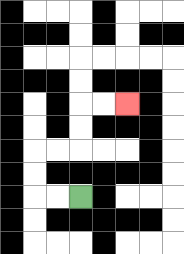{'start': '[3, 8]', 'end': '[5, 4]', 'path_directions': 'L,L,U,U,R,R,U,U,R,R', 'path_coordinates': '[[3, 8], [2, 8], [1, 8], [1, 7], [1, 6], [2, 6], [3, 6], [3, 5], [3, 4], [4, 4], [5, 4]]'}